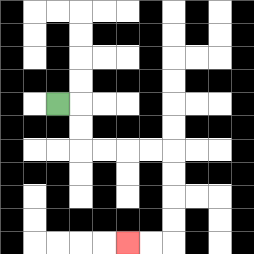{'start': '[2, 4]', 'end': '[5, 10]', 'path_directions': 'R,D,D,R,R,R,R,D,D,D,D,L,L', 'path_coordinates': '[[2, 4], [3, 4], [3, 5], [3, 6], [4, 6], [5, 6], [6, 6], [7, 6], [7, 7], [7, 8], [7, 9], [7, 10], [6, 10], [5, 10]]'}